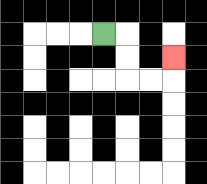{'start': '[4, 1]', 'end': '[7, 2]', 'path_directions': 'R,D,D,R,R,U', 'path_coordinates': '[[4, 1], [5, 1], [5, 2], [5, 3], [6, 3], [7, 3], [7, 2]]'}